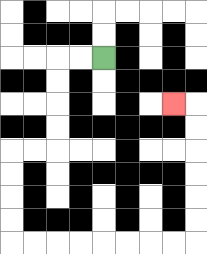{'start': '[4, 2]', 'end': '[7, 4]', 'path_directions': 'L,L,D,D,D,D,L,L,D,D,D,D,R,R,R,R,R,R,R,R,U,U,U,U,U,U,L', 'path_coordinates': '[[4, 2], [3, 2], [2, 2], [2, 3], [2, 4], [2, 5], [2, 6], [1, 6], [0, 6], [0, 7], [0, 8], [0, 9], [0, 10], [1, 10], [2, 10], [3, 10], [4, 10], [5, 10], [6, 10], [7, 10], [8, 10], [8, 9], [8, 8], [8, 7], [8, 6], [8, 5], [8, 4], [7, 4]]'}